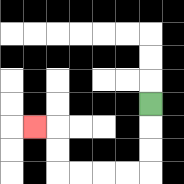{'start': '[6, 4]', 'end': '[1, 5]', 'path_directions': 'D,D,D,L,L,L,L,U,U,L', 'path_coordinates': '[[6, 4], [6, 5], [6, 6], [6, 7], [5, 7], [4, 7], [3, 7], [2, 7], [2, 6], [2, 5], [1, 5]]'}